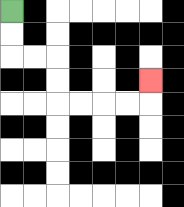{'start': '[0, 0]', 'end': '[6, 3]', 'path_directions': 'D,D,R,R,D,D,R,R,R,R,U', 'path_coordinates': '[[0, 0], [0, 1], [0, 2], [1, 2], [2, 2], [2, 3], [2, 4], [3, 4], [4, 4], [5, 4], [6, 4], [6, 3]]'}